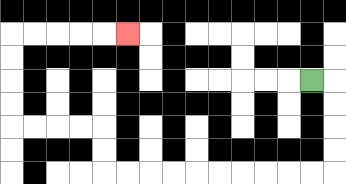{'start': '[13, 3]', 'end': '[5, 1]', 'path_directions': 'R,D,D,D,D,L,L,L,L,L,L,L,L,L,L,U,U,L,L,L,L,U,U,U,U,R,R,R,R,R', 'path_coordinates': '[[13, 3], [14, 3], [14, 4], [14, 5], [14, 6], [14, 7], [13, 7], [12, 7], [11, 7], [10, 7], [9, 7], [8, 7], [7, 7], [6, 7], [5, 7], [4, 7], [4, 6], [4, 5], [3, 5], [2, 5], [1, 5], [0, 5], [0, 4], [0, 3], [0, 2], [0, 1], [1, 1], [2, 1], [3, 1], [4, 1], [5, 1]]'}